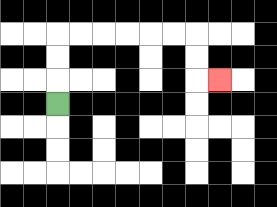{'start': '[2, 4]', 'end': '[9, 3]', 'path_directions': 'U,U,U,R,R,R,R,R,R,D,D,R', 'path_coordinates': '[[2, 4], [2, 3], [2, 2], [2, 1], [3, 1], [4, 1], [5, 1], [6, 1], [7, 1], [8, 1], [8, 2], [8, 3], [9, 3]]'}